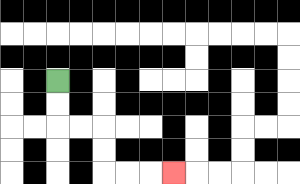{'start': '[2, 3]', 'end': '[7, 7]', 'path_directions': 'D,D,R,R,D,D,R,R,R', 'path_coordinates': '[[2, 3], [2, 4], [2, 5], [3, 5], [4, 5], [4, 6], [4, 7], [5, 7], [6, 7], [7, 7]]'}